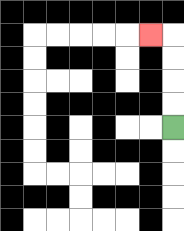{'start': '[7, 5]', 'end': '[6, 1]', 'path_directions': 'U,U,U,U,L', 'path_coordinates': '[[7, 5], [7, 4], [7, 3], [7, 2], [7, 1], [6, 1]]'}